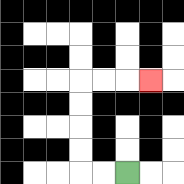{'start': '[5, 7]', 'end': '[6, 3]', 'path_directions': 'L,L,U,U,U,U,R,R,R', 'path_coordinates': '[[5, 7], [4, 7], [3, 7], [3, 6], [3, 5], [3, 4], [3, 3], [4, 3], [5, 3], [6, 3]]'}